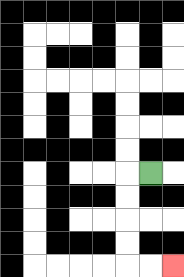{'start': '[6, 7]', 'end': '[7, 11]', 'path_directions': 'L,D,D,D,D,R,R', 'path_coordinates': '[[6, 7], [5, 7], [5, 8], [5, 9], [5, 10], [5, 11], [6, 11], [7, 11]]'}